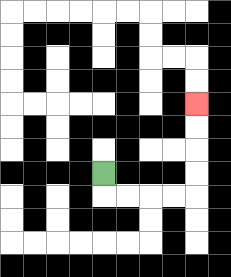{'start': '[4, 7]', 'end': '[8, 4]', 'path_directions': 'D,R,R,R,R,U,U,U,U', 'path_coordinates': '[[4, 7], [4, 8], [5, 8], [6, 8], [7, 8], [8, 8], [8, 7], [8, 6], [8, 5], [8, 4]]'}